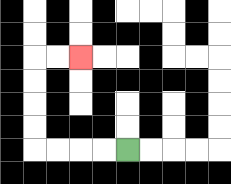{'start': '[5, 6]', 'end': '[3, 2]', 'path_directions': 'L,L,L,L,U,U,U,U,R,R', 'path_coordinates': '[[5, 6], [4, 6], [3, 6], [2, 6], [1, 6], [1, 5], [1, 4], [1, 3], [1, 2], [2, 2], [3, 2]]'}